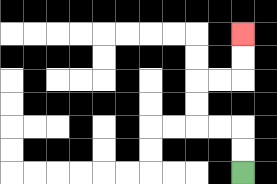{'start': '[10, 7]', 'end': '[10, 1]', 'path_directions': 'U,U,L,L,U,U,R,R,U,U', 'path_coordinates': '[[10, 7], [10, 6], [10, 5], [9, 5], [8, 5], [8, 4], [8, 3], [9, 3], [10, 3], [10, 2], [10, 1]]'}